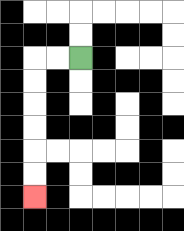{'start': '[3, 2]', 'end': '[1, 8]', 'path_directions': 'L,L,D,D,D,D,D,D', 'path_coordinates': '[[3, 2], [2, 2], [1, 2], [1, 3], [1, 4], [1, 5], [1, 6], [1, 7], [1, 8]]'}